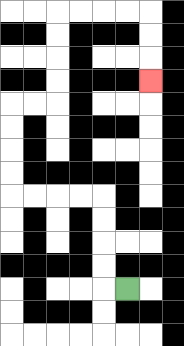{'start': '[5, 12]', 'end': '[6, 3]', 'path_directions': 'L,U,U,U,U,L,L,L,L,U,U,U,U,R,R,U,U,U,U,R,R,R,R,D,D,D', 'path_coordinates': '[[5, 12], [4, 12], [4, 11], [4, 10], [4, 9], [4, 8], [3, 8], [2, 8], [1, 8], [0, 8], [0, 7], [0, 6], [0, 5], [0, 4], [1, 4], [2, 4], [2, 3], [2, 2], [2, 1], [2, 0], [3, 0], [4, 0], [5, 0], [6, 0], [6, 1], [6, 2], [6, 3]]'}